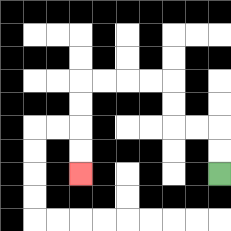{'start': '[9, 7]', 'end': '[3, 7]', 'path_directions': 'U,U,L,L,U,U,L,L,L,L,D,D,D,D', 'path_coordinates': '[[9, 7], [9, 6], [9, 5], [8, 5], [7, 5], [7, 4], [7, 3], [6, 3], [5, 3], [4, 3], [3, 3], [3, 4], [3, 5], [3, 6], [3, 7]]'}